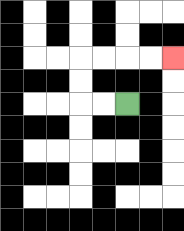{'start': '[5, 4]', 'end': '[7, 2]', 'path_directions': 'L,L,U,U,R,R,R,R', 'path_coordinates': '[[5, 4], [4, 4], [3, 4], [3, 3], [3, 2], [4, 2], [5, 2], [6, 2], [7, 2]]'}